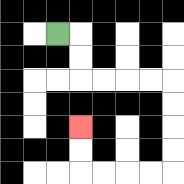{'start': '[2, 1]', 'end': '[3, 5]', 'path_directions': 'R,D,D,R,R,R,R,D,D,D,D,L,L,L,L,U,U', 'path_coordinates': '[[2, 1], [3, 1], [3, 2], [3, 3], [4, 3], [5, 3], [6, 3], [7, 3], [7, 4], [7, 5], [7, 6], [7, 7], [6, 7], [5, 7], [4, 7], [3, 7], [3, 6], [3, 5]]'}